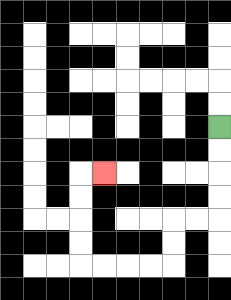{'start': '[9, 5]', 'end': '[4, 7]', 'path_directions': 'D,D,D,D,L,L,D,D,L,L,L,L,U,U,U,U,R', 'path_coordinates': '[[9, 5], [9, 6], [9, 7], [9, 8], [9, 9], [8, 9], [7, 9], [7, 10], [7, 11], [6, 11], [5, 11], [4, 11], [3, 11], [3, 10], [3, 9], [3, 8], [3, 7], [4, 7]]'}